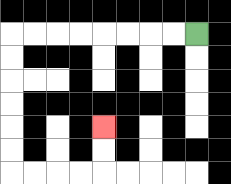{'start': '[8, 1]', 'end': '[4, 5]', 'path_directions': 'L,L,L,L,L,L,L,L,D,D,D,D,D,D,R,R,R,R,U,U', 'path_coordinates': '[[8, 1], [7, 1], [6, 1], [5, 1], [4, 1], [3, 1], [2, 1], [1, 1], [0, 1], [0, 2], [0, 3], [0, 4], [0, 5], [0, 6], [0, 7], [1, 7], [2, 7], [3, 7], [4, 7], [4, 6], [4, 5]]'}